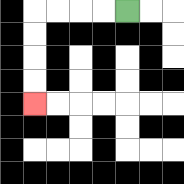{'start': '[5, 0]', 'end': '[1, 4]', 'path_directions': 'L,L,L,L,D,D,D,D', 'path_coordinates': '[[5, 0], [4, 0], [3, 0], [2, 0], [1, 0], [1, 1], [1, 2], [1, 3], [1, 4]]'}